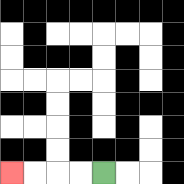{'start': '[4, 7]', 'end': '[0, 7]', 'path_directions': 'L,L,L,L', 'path_coordinates': '[[4, 7], [3, 7], [2, 7], [1, 7], [0, 7]]'}